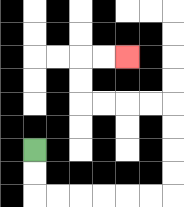{'start': '[1, 6]', 'end': '[5, 2]', 'path_directions': 'D,D,R,R,R,R,R,R,U,U,U,U,L,L,L,L,U,U,R,R', 'path_coordinates': '[[1, 6], [1, 7], [1, 8], [2, 8], [3, 8], [4, 8], [5, 8], [6, 8], [7, 8], [7, 7], [7, 6], [7, 5], [7, 4], [6, 4], [5, 4], [4, 4], [3, 4], [3, 3], [3, 2], [4, 2], [5, 2]]'}